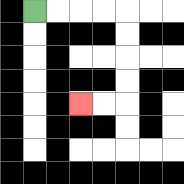{'start': '[1, 0]', 'end': '[3, 4]', 'path_directions': 'R,R,R,R,D,D,D,D,L,L', 'path_coordinates': '[[1, 0], [2, 0], [3, 0], [4, 0], [5, 0], [5, 1], [5, 2], [5, 3], [5, 4], [4, 4], [3, 4]]'}